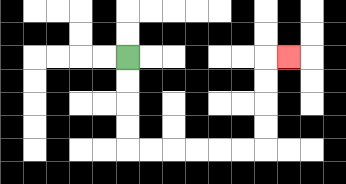{'start': '[5, 2]', 'end': '[12, 2]', 'path_directions': 'D,D,D,D,R,R,R,R,R,R,U,U,U,U,R', 'path_coordinates': '[[5, 2], [5, 3], [5, 4], [5, 5], [5, 6], [6, 6], [7, 6], [8, 6], [9, 6], [10, 6], [11, 6], [11, 5], [11, 4], [11, 3], [11, 2], [12, 2]]'}